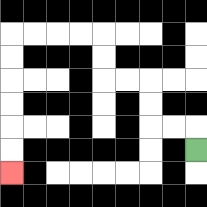{'start': '[8, 6]', 'end': '[0, 7]', 'path_directions': 'U,L,L,U,U,L,L,U,U,L,L,L,L,D,D,D,D,D,D', 'path_coordinates': '[[8, 6], [8, 5], [7, 5], [6, 5], [6, 4], [6, 3], [5, 3], [4, 3], [4, 2], [4, 1], [3, 1], [2, 1], [1, 1], [0, 1], [0, 2], [0, 3], [0, 4], [0, 5], [0, 6], [0, 7]]'}